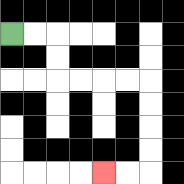{'start': '[0, 1]', 'end': '[4, 7]', 'path_directions': 'R,R,D,D,R,R,R,R,D,D,D,D,L,L', 'path_coordinates': '[[0, 1], [1, 1], [2, 1], [2, 2], [2, 3], [3, 3], [4, 3], [5, 3], [6, 3], [6, 4], [6, 5], [6, 6], [6, 7], [5, 7], [4, 7]]'}